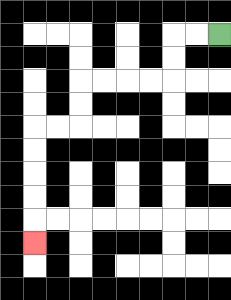{'start': '[9, 1]', 'end': '[1, 10]', 'path_directions': 'L,L,D,D,L,L,L,L,D,D,L,L,D,D,D,D,D', 'path_coordinates': '[[9, 1], [8, 1], [7, 1], [7, 2], [7, 3], [6, 3], [5, 3], [4, 3], [3, 3], [3, 4], [3, 5], [2, 5], [1, 5], [1, 6], [1, 7], [1, 8], [1, 9], [1, 10]]'}